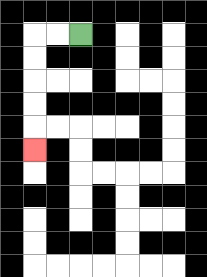{'start': '[3, 1]', 'end': '[1, 6]', 'path_directions': 'L,L,D,D,D,D,D', 'path_coordinates': '[[3, 1], [2, 1], [1, 1], [1, 2], [1, 3], [1, 4], [1, 5], [1, 6]]'}